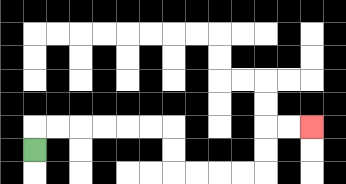{'start': '[1, 6]', 'end': '[13, 5]', 'path_directions': 'U,R,R,R,R,R,R,D,D,R,R,R,R,U,U,R,R', 'path_coordinates': '[[1, 6], [1, 5], [2, 5], [3, 5], [4, 5], [5, 5], [6, 5], [7, 5], [7, 6], [7, 7], [8, 7], [9, 7], [10, 7], [11, 7], [11, 6], [11, 5], [12, 5], [13, 5]]'}